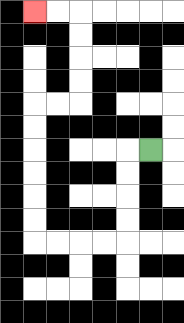{'start': '[6, 6]', 'end': '[1, 0]', 'path_directions': 'L,D,D,D,D,L,L,L,L,U,U,U,U,U,U,R,R,U,U,U,U,L,L', 'path_coordinates': '[[6, 6], [5, 6], [5, 7], [5, 8], [5, 9], [5, 10], [4, 10], [3, 10], [2, 10], [1, 10], [1, 9], [1, 8], [1, 7], [1, 6], [1, 5], [1, 4], [2, 4], [3, 4], [3, 3], [3, 2], [3, 1], [3, 0], [2, 0], [1, 0]]'}